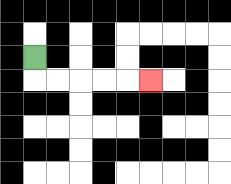{'start': '[1, 2]', 'end': '[6, 3]', 'path_directions': 'D,R,R,R,R,R', 'path_coordinates': '[[1, 2], [1, 3], [2, 3], [3, 3], [4, 3], [5, 3], [6, 3]]'}